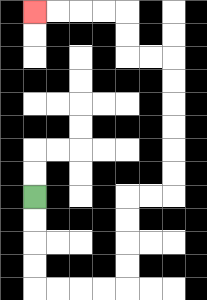{'start': '[1, 8]', 'end': '[1, 0]', 'path_directions': 'D,D,D,D,R,R,R,R,U,U,U,U,R,R,U,U,U,U,U,U,L,L,U,U,L,L,L,L', 'path_coordinates': '[[1, 8], [1, 9], [1, 10], [1, 11], [1, 12], [2, 12], [3, 12], [4, 12], [5, 12], [5, 11], [5, 10], [5, 9], [5, 8], [6, 8], [7, 8], [7, 7], [7, 6], [7, 5], [7, 4], [7, 3], [7, 2], [6, 2], [5, 2], [5, 1], [5, 0], [4, 0], [3, 0], [2, 0], [1, 0]]'}